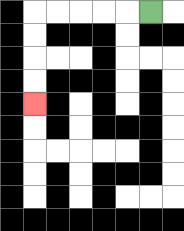{'start': '[6, 0]', 'end': '[1, 4]', 'path_directions': 'L,L,L,L,L,D,D,D,D', 'path_coordinates': '[[6, 0], [5, 0], [4, 0], [3, 0], [2, 0], [1, 0], [1, 1], [1, 2], [1, 3], [1, 4]]'}